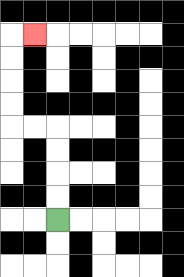{'start': '[2, 9]', 'end': '[1, 1]', 'path_directions': 'U,U,U,U,L,L,U,U,U,U,R', 'path_coordinates': '[[2, 9], [2, 8], [2, 7], [2, 6], [2, 5], [1, 5], [0, 5], [0, 4], [0, 3], [0, 2], [0, 1], [1, 1]]'}